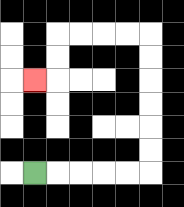{'start': '[1, 7]', 'end': '[1, 3]', 'path_directions': 'R,R,R,R,R,U,U,U,U,U,U,L,L,L,L,D,D,L', 'path_coordinates': '[[1, 7], [2, 7], [3, 7], [4, 7], [5, 7], [6, 7], [6, 6], [6, 5], [6, 4], [6, 3], [6, 2], [6, 1], [5, 1], [4, 1], [3, 1], [2, 1], [2, 2], [2, 3], [1, 3]]'}